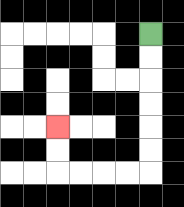{'start': '[6, 1]', 'end': '[2, 5]', 'path_directions': 'D,D,D,D,D,D,L,L,L,L,U,U', 'path_coordinates': '[[6, 1], [6, 2], [6, 3], [6, 4], [6, 5], [6, 6], [6, 7], [5, 7], [4, 7], [3, 7], [2, 7], [2, 6], [2, 5]]'}